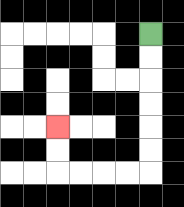{'start': '[6, 1]', 'end': '[2, 5]', 'path_directions': 'D,D,D,D,D,D,L,L,L,L,U,U', 'path_coordinates': '[[6, 1], [6, 2], [6, 3], [6, 4], [6, 5], [6, 6], [6, 7], [5, 7], [4, 7], [3, 7], [2, 7], [2, 6], [2, 5]]'}